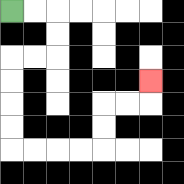{'start': '[0, 0]', 'end': '[6, 3]', 'path_directions': 'R,R,D,D,L,L,D,D,D,D,R,R,R,R,U,U,R,R,U', 'path_coordinates': '[[0, 0], [1, 0], [2, 0], [2, 1], [2, 2], [1, 2], [0, 2], [0, 3], [0, 4], [0, 5], [0, 6], [1, 6], [2, 6], [3, 6], [4, 6], [4, 5], [4, 4], [5, 4], [6, 4], [6, 3]]'}